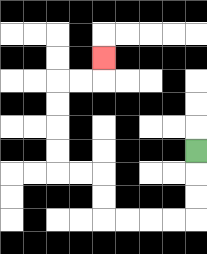{'start': '[8, 6]', 'end': '[4, 2]', 'path_directions': 'D,D,D,L,L,L,L,U,U,L,L,U,U,U,U,R,R,U', 'path_coordinates': '[[8, 6], [8, 7], [8, 8], [8, 9], [7, 9], [6, 9], [5, 9], [4, 9], [4, 8], [4, 7], [3, 7], [2, 7], [2, 6], [2, 5], [2, 4], [2, 3], [3, 3], [4, 3], [4, 2]]'}